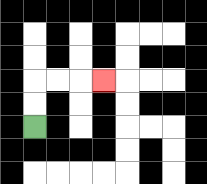{'start': '[1, 5]', 'end': '[4, 3]', 'path_directions': 'U,U,R,R,R', 'path_coordinates': '[[1, 5], [1, 4], [1, 3], [2, 3], [3, 3], [4, 3]]'}